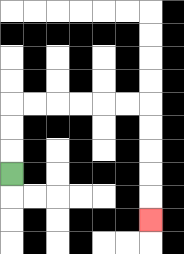{'start': '[0, 7]', 'end': '[6, 9]', 'path_directions': 'U,U,U,R,R,R,R,R,R,D,D,D,D,D', 'path_coordinates': '[[0, 7], [0, 6], [0, 5], [0, 4], [1, 4], [2, 4], [3, 4], [4, 4], [5, 4], [6, 4], [6, 5], [6, 6], [6, 7], [6, 8], [6, 9]]'}